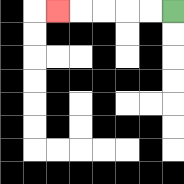{'start': '[7, 0]', 'end': '[2, 0]', 'path_directions': 'L,L,L,L,L', 'path_coordinates': '[[7, 0], [6, 0], [5, 0], [4, 0], [3, 0], [2, 0]]'}